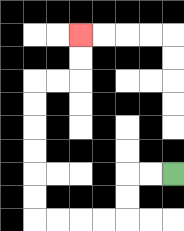{'start': '[7, 7]', 'end': '[3, 1]', 'path_directions': 'L,L,D,D,L,L,L,L,U,U,U,U,U,U,R,R,U,U', 'path_coordinates': '[[7, 7], [6, 7], [5, 7], [5, 8], [5, 9], [4, 9], [3, 9], [2, 9], [1, 9], [1, 8], [1, 7], [1, 6], [1, 5], [1, 4], [1, 3], [2, 3], [3, 3], [3, 2], [3, 1]]'}